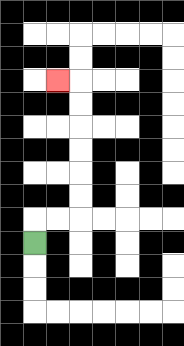{'start': '[1, 10]', 'end': '[2, 3]', 'path_directions': 'U,R,R,U,U,U,U,U,U,L', 'path_coordinates': '[[1, 10], [1, 9], [2, 9], [3, 9], [3, 8], [3, 7], [3, 6], [3, 5], [3, 4], [3, 3], [2, 3]]'}